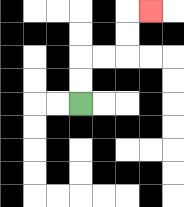{'start': '[3, 4]', 'end': '[6, 0]', 'path_directions': 'U,U,R,R,U,U,R', 'path_coordinates': '[[3, 4], [3, 3], [3, 2], [4, 2], [5, 2], [5, 1], [5, 0], [6, 0]]'}